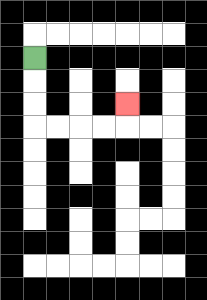{'start': '[1, 2]', 'end': '[5, 4]', 'path_directions': 'D,D,D,R,R,R,R,U', 'path_coordinates': '[[1, 2], [1, 3], [1, 4], [1, 5], [2, 5], [3, 5], [4, 5], [5, 5], [5, 4]]'}